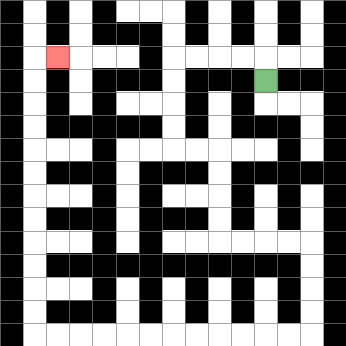{'start': '[11, 3]', 'end': '[2, 2]', 'path_directions': 'U,L,L,L,L,D,D,D,D,R,R,D,D,D,D,R,R,R,R,D,D,D,D,L,L,L,L,L,L,L,L,L,L,L,L,U,U,U,U,U,U,U,U,U,U,U,U,R', 'path_coordinates': '[[11, 3], [11, 2], [10, 2], [9, 2], [8, 2], [7, 2], [7, 3], [7, 4], [7, 5], [7, 6], [8, 6], [9, 6], [9, 7], [9, 8], [9, 9], [9, 10], [10, 10], [11, 10], [12, 10], [13, 10], [13, 11], [13, 12], [13, 13], [13, 14], [12, 14], [11, 14], [10, 14], [9, 14], [8, 14], [7, 14], [6, 14], [5, 14], [4, 14], [3, 14], [2, 14], [1, 14], [1, 13], [1, 12], [1, 11], [1, 10], [1, 9], [1, 8], [1, 7], [1, 6], [1, 5], [1, 4], [1, 3], [1, 2], [2, 2]]'}